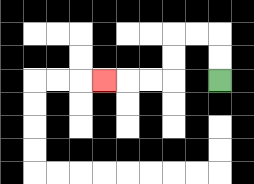{'start': '[9, 3]', 'end': '[4, 3]', 'path_directions': 'U,U,L,L,D,D,L,L,L', 'path_coordinates': '[[9, 3], [9, 2], [9, 1], [8, 1], [7, 1], [7, 2], [7, 3], [6, 3], [5, 3], [4, 3]]'}